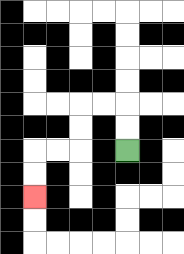{'start': '[5, 6]', 'end': '[1, 8]', 'path_directions': 'U,U,L,L,D,D,L,L,D,D', 'path_coordinates': '[[5, 6], [5, 5], [5, 4], [4, 4], [3, 4], [3, 5], [3, 6], [2, 6], [1, 6], [1, 7], [1, 8]]'}